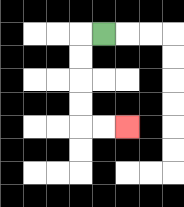{'start': '[4, 1]', 'end': '[5, 5]', 'path_directions': 'L,D,D,D,D,R,R', 'path_coordinates': '[[4, 1], [3, 1], [3, 2], [3, 3], [3, 4], [3, 5], [4, 5], [5, 5]]'}